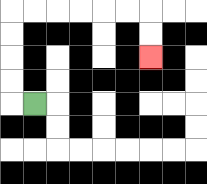{'start': '[1, 4]', 'end': '[6, 2]', 'path_directions': 'L,U,U,U,U,R,R,R,R,R,R,D,D', 'path_coordinates': '[[1, 4], [0, 4], [0, 3], [0, 2], [0, 1], [0, 0], [1, 0], [2, 0], [3, 0], [4, 0], [5, 0], [6, 0], [6, 1], [6, 2]]'}